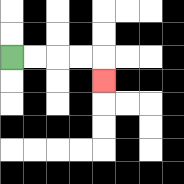{'start': '[0, 2]', 'end': '[4, 3]', 'path_directions': 'R,R,R,R,D', 'path_coordinates': '[[0, 2], [1, 2], [2, 2], [3, 2], [4, 2], [4, 3]]'}